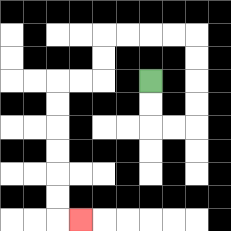{'start': '[6, 3]', 'end': '[3, 9]', 'path_directions': 'D,D,R,R,U,U,U,U,L,L,L,L,D,D,L,L,D,D,D,D,D,D,R', 'path_coordinates': '[[6, 3], [6, 4], [6, 5], [7, 5], [8, 5], [8, 4], [8, 3], [8, 2], [8, 1], [7, 1], [6, 1], [5, 1], [4, 1], [4, 2], [4, 3], [3, 3], [2, 3], [2, 4], [2, 5], [2, 6], [2, 7], [2, 8], [2, 9], [3, 9]]'}